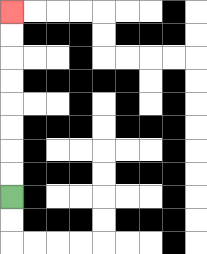{'start': '[0, 8]', 'end': '[0, 0]', 'path_directions': 'U,U,U,U,U,U,U,U', 'path_coordinates': '[[0, 8], [0, 7], [0, 6], [0, 5], [0, 4], [0, 3], [0, 2], [0, 1], [0, 0]]'}